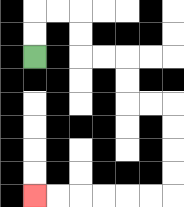{'start': '[1, 2]', 'end': '[1, 8]', 'path_directions': 'U,U,R,R,D,D,R,R,D,D,R,R,D,D,D,D,L,L,L,L,L,L', 'path_coordinates': '[[1, 2], [1, 1], [1, 0], [2, 0], [3, 0], [3, 1], [3, 2], [4, 2], [5, 2], [5, 3], [5, 4], [6, 4], [7, 4], [7, 5], [7, 6], [7, 7], [7, 8], [6, 8], [5, 8], [4, 8], [3, 8], [2, 8], [1, 8]]'}